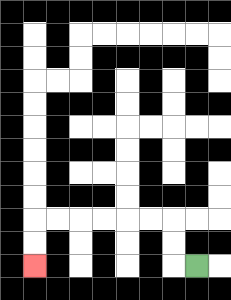{'start': '[8, 11]', 'end': '[1, 11]', 'path_directions': 'L,U,U,L,L,L,L,L,L,D,D', 'path_coordinates': '[[8, 11], [7, 11], [7, 10], [7, 9], [6, 9], [5, 9], [4, 9], [3, 9], [2, 9], [1, 9], [1, 10], [1, 11]]'}